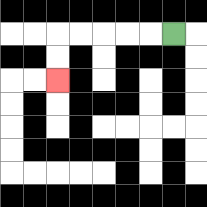{'start': '[7, 1]', 'end': '[2, 3]', 'path_directions': 'L,L,L,L,L,D,D', 'path_coordinates': '[[7, 1], [6, 1], [5, 1], [4, 1], [3, 1], [2, 1], [2, 2], [2, 3]]'}